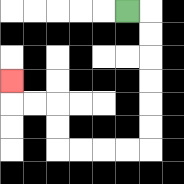{'start': '[5, 0]', 'end': '[0, 3]', 'path_directions': 'R,D,D,D,D,D,D,L,L,L,L,U,U,L,L,U', 'path_coordinates': '[[5, 0], [6, 0], [6, 1], [6, 2], [6, 3], [6, 4], [6, 5], [6, 6], [5, 6], [4, 6], [3, 6], [2, 6], [2, 5], [2, 4], [1, 4], [0, 4], [0, 3]]'}